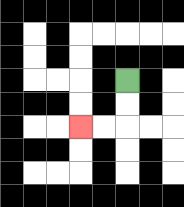{'start': '[5, 3]', 'end': '[3, 5]', 'path_directions': 'D,D,L,L', 'path_coordinates': '[[5, 3], [5, 4], [5, 5], [4, 5], [3, 5]]'}